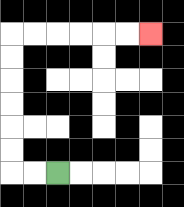{'start': '[2, 7]', 'end': '[6, 1]', 'path_directions': 'L,L,U,U,U,U,U,U,R,R,R,R,R,R', 'path_coordinates': '[[2, 7], [1, 7], [0, 7], [0, 6], [0, 5], [0, 4], [0, 3], [0, 2], [0, 1], [1, 1], [2, 1], [3, 1], [4, 1], [5, 1], [6, 1]]'}